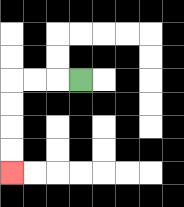{'start': '[3, 3]', 'end': '[0, 7]', 'path_directions': 'L,L,L,D,D,D,D', 'path_coordinates': '[[3, 3], [2, 3], [1, 3], [0, 3], [0, 4], [0, 5], [0, 6], [0, 7]]'}